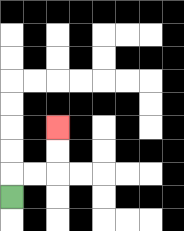{'start': '[0, 8]', 'end': '[2, 5]', 'path_directions': 'U,R,R,U,U', 'path_coordinates': '[[0, 8], [0, 7], [1, 7], [2, 7], [2, 6], [2, 5]]'}